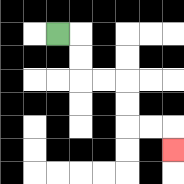{'start': '[2, 1]', 'end': '[7, 6]', 'path_directions': 'R,D,D,R,R,D,D,R,R,D', 'path_coordinates': '[[2, 1], [3, 1], [3, 2], [3, 3], [4, 3], [5, 3], [5, 4], [5, 5], [6, 5], [7, 5], [7, 6]]'}